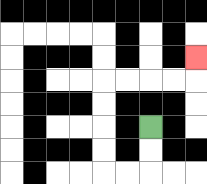{'start': '[6, 5]', 'end': '[8, 2]', 'path_directions': 'D,D,L,L,U,U,U,U,R,R,R,R,U', 'path_coordinates': '[[6, 5], [6, 6], [6, 7], [5, 7], [4, 7], [4, 6], [4, 5], [4, 4], [4, 3], [5, 3], [6, 3], [7, 3], [8, 3], [8, 2]]'}